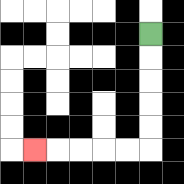{'start': '[6, 1]', 'end': '[1, 6]', 'path_directions': 'D,D,D,D,D,L,L,L,L,L', 'path_coordinates': '[[6, 1], [6, 2], [6, 3], [6, 4], [6, 5], [6, 6], [5, 6], [4, 6], [3, 6], [2, 6], [1, 6]]'}